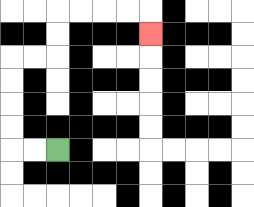{'start': '[2, 6]', 'end': '[6, 1]', 'path_directions': 'L,L,U,U,U,U,R,R,U,U,R,R,R,R,D', 'path_coordinates': '[[2, 6], [1, 6], [0, 6], [0, 5], [0, 4], [0, 3], [0, 2], [1, 2], [2, 2], [2, 1], [2, 0], [3, 0], [4, 0], [5, 0], [6, 0], [6, 1]]'}